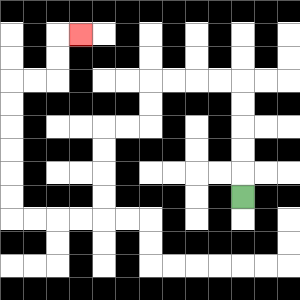{'start': '[10, 8]', 'end': '[3, 1]', 'path_directions': 'U,U,U,U,U,L,L,L,L,D,D,L,L,D,D,D,D,L,L,L,L,U,U,U,U,U,U,R,R,U,U,R', 'path_coordinates': '[[10, 8], [10, 7], [10, 6], [10, 5], [10, 4], [10, 3], [9, 3], [8, 3], [7, 3], [6, 3], [6, 4], [6, 5], [5, 5], [4, 5], [4, 6], [4, 7], [4, 8], [4, 9], [3, 9], [2, 9], [1, 9], [0, 9], [0, 8], [0, 7], [0, 6], [0, 5], [0, 4], [0, 3], [1, 3], [2, 3], [2, 2], [2, 1], [3, 1]]'}